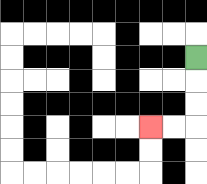{'start': '[8, 2]', 'end': '[6, 5]', 'path_directions': 'D,D,D,L,L', 'path_coordinates': '[[8, 2], [8, 3], [8, 4], [8, 5], [7, 5], [6, 5]]'}